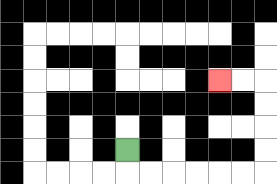{'start': '[5, 6]', 'end': '[9, 3]', 'path_directions': 'D,R,R,R,R,R,R,U,U,U,U,L,L', 'path_coordinates': '[[5, 6], [5, 7], [6, 7], [7, 7], [8, 7], [9, 7], [10, 7], [11, 7], [11, 6], [11, 5], [11, 4], [11, 3], [10, 3], [9, 3]]'}